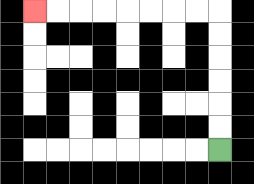{'start': '[9, 6]', 'end': '[1, 0]', 'path_directions': 'U,U,U,U,U,U,L,L,L,L,L,L,L,L', 'path_coordinates': '[[9, 6], [9, 5], [9, 4], [9, 3], [9, 2], [9, 1], [9, 0], [8, 0], [7, 0], [6, 0], [5, 0], [4, 0], [3, 0], [2, 0], [1, 0]]'}